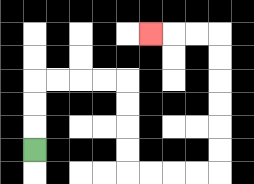{'start': '[1, 6]', 'end': '[6, 1]', 'path_directions': 'U,U,U,R,R,R,R,D,D,D,D,R,R,R,R,U,U,U,U,U,U,L,L,L', 'path_coordinates': '[[1, 6], [1, 5], [1, 4], [1, 3], [2, 3], [3, 3], [4, 3], [5, 3], [5, 4], [5, 5], [5, 6], [5, 7], [6, 7], [7, 7], [8, 7], [9, 7], [9, 6], [9, 5], [9, 4], [9, 3], [9, 2], [9, 1], [8, 1], [7, 1], [6, 1]]'}